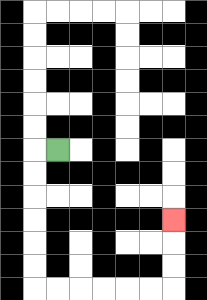{'start': '[2, 6]', 'end': '[7, 9]', 'path_directions': 'L,D,D,D,D,D,D,R,R,R,R,R,R,U,U,U', 'path_coordinates': '[[2, 6], [1, 6], [1, 7], [1, 8], [1, 9], [1, 10], [1, 11], [1, 12], [2, 12], [3, 12], [4, 12], [5, 12], [6, 12], [7, 12], [7, 11], [7, 10], [7, 9]]'}